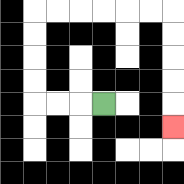{'start': '[4, 4]', 'end': '[7, 5]', 'path_directions': 'L,L,L,U,U,U,U,R,R,R,R,R,R,D,D,D,D,D', 'path_coordinates': '[[4, 4], [3, 4], [2, 4], [1, 4], [1, 3], [1, 2], [1, 1], [1, 0], [2, 0], [3, 0], [4, 0], [5, 0], [6, 0], [7, 0], [7, 1], [7, 2], [7, 3], [7, 4], [7, 5]]'}